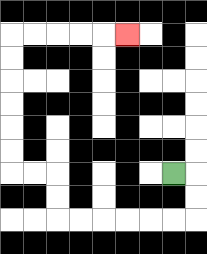{'start': '[7, 7]', 'end': '[5, 1]', 'path_directions': 'R,D,D,L,L,L,L,L,L,U,U,L,L,U,U,U,U,U,U,R,R,R,R,R', 'path_coordinates': '[[7, 7], [8, 7], [8, 8], [8, 9], [7, 9], [6, 9], [5, 9], [4, 9], [3, 9], [2, 9], [2, 8], [2, 7], [1, 7], [0, 7], [0, 6], [0, 5], [0, 4], [0, 3], [0, 2], [0, 1], [1, 1], [2, 1], [3, 1], [4, 1], [5, 1]]'}